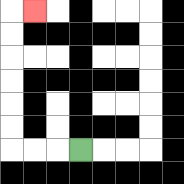{'start': '[3, 6]', 'end': '[1, 0]', 'path_directions': 'L,L,L,U,U,U,U,U,U,R', 'path_coordinates': '[[3, 6], [2, 6], [1, 6], [0, 6], [0, 5], [0, 4], [0, 3], [0, 2], [0, 1], [0, 0], [1, 0]]'}